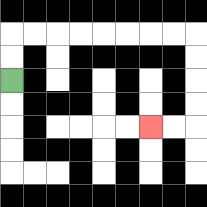{'start': '[0, 3]', 'end': '[6, 5]', 'path_directions': 'U,U,R,R,R,R,R,R,R,R,D,D,D,D,L,L', 'path_coordinates': '[[0, 3], [0, 2], [0, 1], [1, 1], [2, 1], [3, 1], [4, 1], [5, 1], [6, 1], [7, 1], [8, 1], [8, 2], [8, 3], [8, 4], [8, 5], [7, 5], [6, 5]]'}